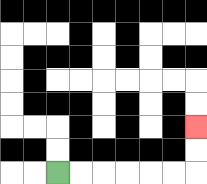{'start': '[2, 7]', 'end': '[8, 5]', 'path_directions': 'R,R,R,R,R,R,U,U', 'path_coordinates': '[[2, 7], [3, 7], [4, 7], [5, 7], [6, 7], [7, 7], [8, 7], [8, 6], [8, 5]]'}